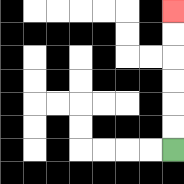{'start': '[7, 6]', 'end': '[7, 0]', 'path_directions': 'U,U,U,U,U,U', 'path_coordinates': '[[7, 6], [7, 5], [7, 4], [7, 3], [7, 2], [7, 1], [7, 0]]'}